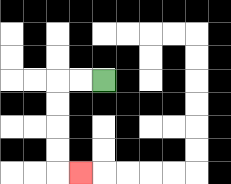{'start': '[4, 3]', 'end': '[3, 7]', 'path_directions': 'L,L,D,D,D,D,R', 'path_coordinates': '[[4, 3], [3, 3], [2, 3], [2, 4], [2, 5], [2, 6], [2, 7], [3, 7]]'}